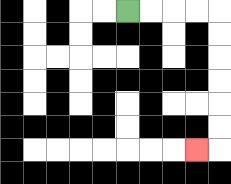{'start': '[5, 0]', 'end': '[8, 6]', 'path_directions': 'R,R,R,R,D,D,D,D,D,D,L', 'path_coordinates': '[[5, 0], [6, 0], [7, 0], [8, 0], [9, 0], [9, 1], [9, 2], [9, 3], [9, 4], [9, 5], [9, 6], [8, 6]]'}